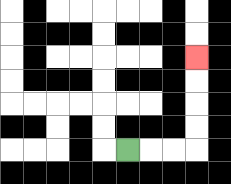{'start': '[5, 6]', 'end': '[8, 2]', 'path_directions': 'R,R,R,U,U,U,U', 'path_coordinates': '[[5, 6], [6, 6], [7, 6], [8, 6], [8, 5], [8, 4], [8, 3], [8, 2]]'}